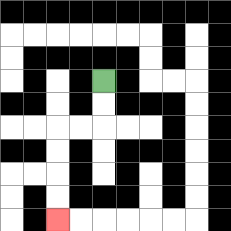{'start': '[4, 3]', 'end': '[2, 9]', 'path_directions': 'D,D,L,L,D,D,D,D', 'path_coordinates': '[[4, 3], [4, 4], [4, 5], [3, 5], [2, 5], [2, 6], [2, 7], [2, 8], [2, 9]]'}